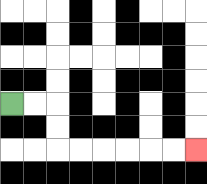{'start': '[0, 4]', 'end': '[8, 6]', 'path_directions': 'R,R,D,D,R,R,R,R,R,R', 'path_coordinates': '[[0, 4], [1, 4], [2, 4], [2, 5], [2, 6], [3, 6], [4, 6], [5, 6], [6, 6], [7, 6], [8, 6]]'}